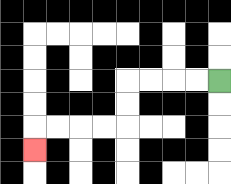{'start': '[9, 3]', 'end': '[1, 6]', 'path_directions': 'L,L,L,L,D,D,L,L,L,L,D', 'path_coordinates': '[[9, 3], [8, 3], [7, 3], [6, 3], [5, 3], [5, 4], [5, 5], [4, 5], [3, 5], [2, 5], [1, 5], [1, 6]]'}